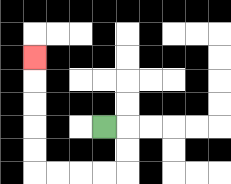{'start': '[4, 5]', 'end': '[1, 2]', 'path_directions': 'R,D,D,L,L,L,L,U,U,U,U,U', 'path_coordinates': '[[4, 5], [5, 5], [5, 6], [5, 7], [4, 7], [3, 7], [2, 7], [1, 7], [1, 6], [1, 5], [1, 4], [1, 3], [1, 2]]'}